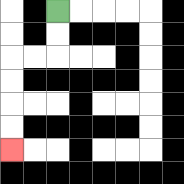{'start': '[2, 0]', 'end': '[0, 6]', 'path_directions': 'D,D,L,L,D,D,D,D', 'path_coordinates': '[[2, 0], [2, 1], [2, 2], [1, 2], [0, 2], [0, 3], [0, 4], [0, 5], [0, 6]]'}